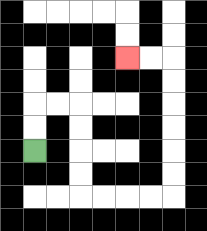{'start': '[1, 6]', 'end': '[5, 2]', 'path_directions': 'U,U,R,R,D,D,D,D,R,R,R,R,U,U,U,U,U,U,L,L', 'path_coordinates': '[[1, 6], [1, 5], [1, 4], [2, 4], [3, 4], [3, 5], [3, 6], [3, 7], [3, 8], [4, 8], [5, 8], [6, 8], [7, 8], [7, 7], [7, 6], [7, 5], [7, 4], [7, 3], [7, 2], [6, 2], [5, 2]]'}